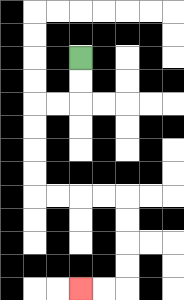{'start': '[3, 2]', 'end': '[3, 12]', 'path_directions': 'D,D,L,L,D,D,D,D,R,R,R,R,D,D,D,D,L,L', 'path_coordinates': '[[3, 2], [3, 3], [3, 4], [2, 4], [1, 4], [1, 5], [1, 6], [1, 7], [1, 8], [2, 8], [3, 8], [4, 8], [5, 8], [5, 9], [5, 10], [5, 11], [5, 12], [4, 12], [3, 12]]'}